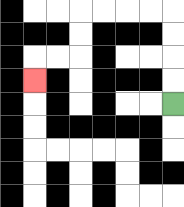{'start': '[7, 4]', 'end': '[1, 3]', 'path_directions': 'U,U,U,U,L,L,L,L,D,D,L,L,D', 'path_coordinates': '[[7, 4], [7, 3], [7, 2], [7, 1], [7, 0], [6, 0], [5, 0], [4, 0], [3, 0], [3, 1], [3, 2], [2, 2], [1, 2], [1, 3]]'}